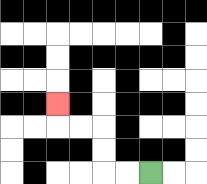{'start': '[6, 7]', 'end': '[2, 4]', 'path_directions': 'L,L,U,U,L,L,U', 'path_coordinates': '[[6, 7], [5, 7], [4, 7], [4, 6], [4, 5], [3, 5], [2, 5], [2, 4]]'}